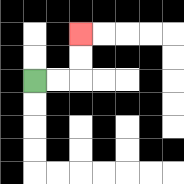{'start': '[1, 3]', 'end': '[3, 1]', 'path_directions': 'R,R,U,U', 'path_coordinates': '[[1, 3], [2, 3], [3, 3], [3, 2], [3, 1]]'}